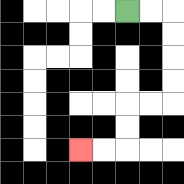{'start': '[5, 0]', 'end': '[3, 6]', 'path_directions': 'R,R,D,D,D,D,L,L,D,D,L,L', 'path_coordinates': '[[5, 0], [6, 0], [7, 0], [7, 1], [7, 2], [7, 3], [7, 4], [6, 4], [5, 4], [5, 5], [5, 6], [4, 6], [3, 6]]'}